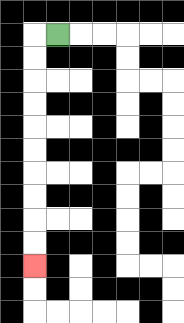{'start': '[2, 1]', 'end': '[1, 11]', 'path_directions': 'L,D,D,D,D,D,D,D,D,D,D', 'path_coordinates': '[[2, 1], [1, 1], [1, 2], [1, 3], [1, 4], [1, 5], [1, 6], [1, 7], [1, 8], [1, 9], [1, 10], [1, 11]]'}